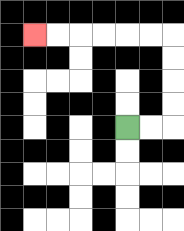{'start': '[5, 5]', 'end': '[1, 1]', 'path_directions': 'R,R,U,U,U,U,L,L,L,L,L,L', 'path_coordinates': '[[5, 5], [6, 5], [7, 5], [7, 4], [7, 3], [7, 2], [7, 1], [6, 1], [5, 1], [4, 1], [3, 1], [2, 1], [1, 1]]'}